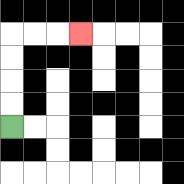{'start': '[0, 5]', 'end': '[3, 1]', 'path_directions': 'U,U,U,U,R,R,R', 'path_coordinates': '[[0, 5], [0, 4], [0, 3], [0, 2], [0, 1], [1, 1], [2, 1], [3, 1]]'}